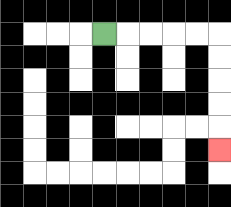{'start': '[4, 1]', 'end': '[9, 6]', 'path_directions': 'R,R,R,R,R,D,D,D,D,D', 'path_coordinates': '[[4, 1], [5, 1], [6, 1], [7, 1], [8, 1], [9, 1], [9, 2], [9, 3], [9, 4], [9, 5], [9, 6]]'}